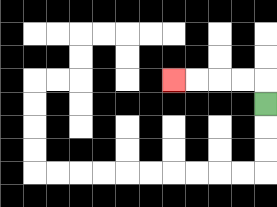{'start': '[11, 4]', 'end': '[7, 3]', 'path_directions': 'U,L,L,L,L', 'path_coordinates': '[[11, 4], [11, 3], [10, 3], [9, 3], [8, 3], [7, 3]]'}